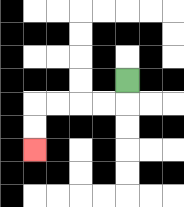{'start': '[5, 3]', 'end': '[1, 6]', 'path_directions': 'D,L,L,L,L,D,D', 'path_coordinates': '[[5, 3], [5, 4], [4, 4], [3, 4], [2, 4], [1, 4], [1, 5], [1, 6]]'}